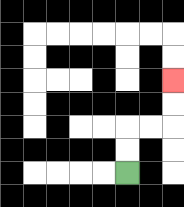{'start': '[5, 7]', 'end': '[7, 3]', 'path_directions': 'U,U,R,R,U,U', 'path_coordinates': '[[5, 7], [5, 6], [5, 5], [6, 5], [7, 5], [7, 4], [7, 3]]'}